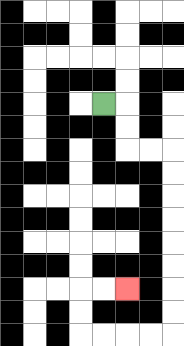{'start': '[4, 4]', 'end': '[5, 12]', 'path_directions': 'R,D,D,R,R,D,D,D,D,D,D,D,D,L,L,L,L,U,U,R,R', 'path_coordinates': '[[4, 4], [5, 4], [5, 5], [5, 6], [6, 6], [7, 6], [7, 7], [7, 8], [7, 9], [7, 10], [7, 11], [7, 12], [7, 13], [7, 14], [6, 14], [5, 14], [4, 14], [3, 14], [3, 13], [3, 12], [4, 12], [5, 12]]'}